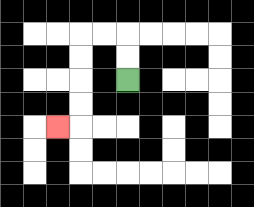{'start': '[5, 3]', 'end': '[2, 5]', 'path_directions': 'U,U,L,L,D,D,D,D,L', 'path_coordinates': '[[5, 3], [5, 2], [5, 1], [4, 1], [3, 1], [3, 2], [3, 3], [3, 4], [3, 5], [2, 5]]'}